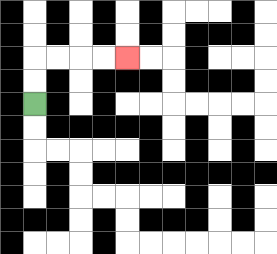{'start': '[1, 4]', 'end': '[5, 2]', 'path_directions': 'U,U,R,R,R,R', 'path_coordinates': '[[1, 4], [1, 3], [1, 2], [2, 2], [3, 2], [4, 2], [5, 2]]'}